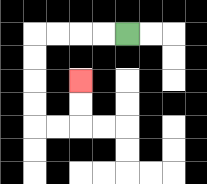{'start': '[5, 1]', 'end': '[3, 3]', 'path_directions': 'L,L,L,L,D,D,D,D,R,R,U,U', 'path_coordinates': '[[5, 1], [4, 1], [3, 1], [2, 1], [1, 1], [1, 2], [1, 3], [1, 4], [1, 5], [2, 5], [3, 5], [3, 4], [3, 3]]'}